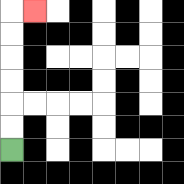{'start': '[0, 6]', 'end': '[1, 0]', 'path_directions': 'U,U,U,U,U,U,R', 'path_coordinates': '[[0, 6], [0, 5], [0, 4], [0, 3], [0, 2], [0, 1], [0, 0], [1, 0]]'}